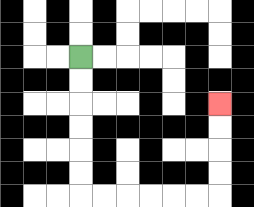{'start': '[3, 2]', 'end': '[9, 4]', 'path_directions': 'D,D,D,D,D,D,R,R,R,R,R,R,U,U,U,U', 'path_coordinates': '[[3, 2], [3, 3], [3, 4], [3, 5], [3, 6], [3, 7], [3, 8], [4, 8], [5, 8], [6, 8], [7, 8], [8, 8], [9, 8], [9, 7], [9, 6], [9, 5], [9, 4]]'}